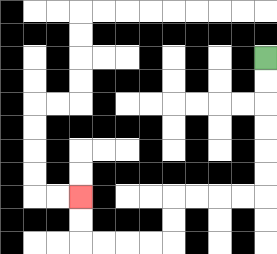{'start': '[11, 2]', 'end': '[3, 8]', 'path_directions': 'D,D,D,D,D,D,L,L,L,L,D,D,L,L,L,L,U,U', 'path_coordinates': '[[11, 2], [11, 3], [11, 4], [11, 5], [11, 6], [11, 7], [11, 8], [10, 8], [9, 8], [8, 8], [7, 8], [7, 9], [7, 10], [6, 10], [5, 10], [4, 10], [3, 10], [3, 9], [3, 8]]'}